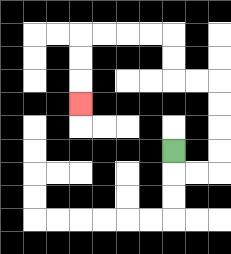{'start': '[7, 6]', 'end': '[3, 4]', 'path_directions': 'D,R,R,U,U,U,U,L,L,U,U,L,L,L,L,D,D,D', 'path_coordinates': '[[7, 6], [7, 7], [8, 7], [9, 7], [9, 6], [9, 5], [9, 4], [9, 3], [8, 3], [7, 3], [7, 2], [7, 1], [6, 1], [5, 1], [4, 1], [3, 1], [3, 2], [3, 3], [3, 4]]'}